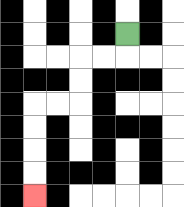{'start': '[5, 1]', 'end': '[1, 8]', 'path_directions': 'D,L,L,D,D,L,L,D,D,D,D', 'path_coordinates': '[[5, 1], [5, 2], [4, 2], [3, 2], [3, 3], [3, 4], [2, 4], [1, 4], [1, 5], [1, 6], [1, 7], [1, 8]]'}